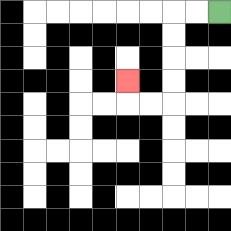{'start': '[9, 0]', 'end': '[5, 3]', 'path_directions': 'L,L,D,D,D,D,L,L,U', 'path_coordinates': '[[9, 0], [8, 0], [7, 0], [7, 1], [7, 2], [7, 3], [7, 4], [6, 4], [5, 4], [5, 3]]'}